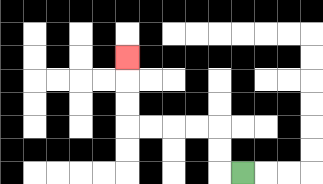{'start': '[10, 7]', 'end': '[5, 2]', 'path_directions': 'L,U,U,L,L,L,L,U,U,U', 'path_coordinates': '[[10, 7], [9, 7], [9, 6], [9, 5], [8, 5], [7, 5], [6, 5], [5, 5], [5, 4], [5, 3], [5, 2]]'}